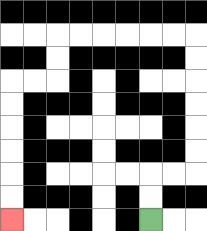{'start': '[6, 9]', 'end': '[0, 9]', 'path_directions': 'U,U,R,R,U,U,U,U,U,U,L,L,L,L,L,L,D,D,L,L,D,D,D,D,D,D', 'path_coordinates': '[[6, 9], [6, 8], [6, 7], [7, 7], [8, 7], [8, 6], [8, 5], [8, 4], [8, 3], [8, 2], [8, 1], [7, 1], [6, 1], [5, 1], [4, 1], [3, 1], [2, 1], [2, 2], [2, 3], [1, 3], [0, 3], [0, 4], [0, 5], [0, 6], [0, 7], [0, 8], [0, 9]]'}